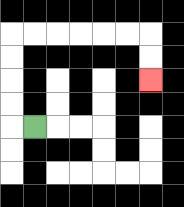{'start': '[1, 5]', 'end': '[6, 3]', 'path_directions': 'L,U,U,U,U,R,R,R,R,R,R,D,D', 'path_coordinates': '[[1, 5], [0, 5], [0, 4], [0, 3], [0, 2], [0, 1], [1, 1], [2, 1], [3, 1], [4, 1], [5, 1], [6, 1], [6, 2], [6, 3]]'}